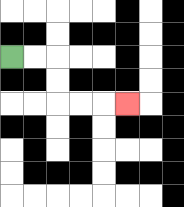{'start': '[0, 2]', 'end': '[5, 4]', 'path_directions': 'R,R,D,D,R,R,R', 'path_coordinates': '[[0, 2], [1, 2], [2, 2], [2, 3], [2, 4], [3, 4], [4, 4], [5, 4]]'}